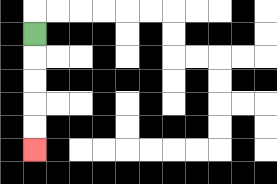{'start': '[1, 1]', 'end': '[1, 6]', 'path_directions': 'D,D,D,D,D', 'path_coordinates': '[[1, 1], [1, 2], [1, 3], [1, 4], [1, 5], [1, 6]]'}